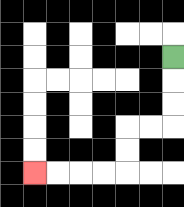{'start': '[7, 2]', 'end': '[1, 7]', 'path_directions': 'D,D,D,L,L,D,D,L,L,L,L', 'path_coordinates': '[[7, 2], [7, 3], [7, 4], [7, 5], [6, 5], [5, 5], [5, 6], [5, 7], [4, 7], [3, 7], [2, 7], [1, 7]]'}